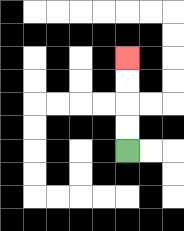{'start': '[5, 6]', 'end': '[5, 2]', 'path_directions': 'U,U,U,U', 'path_coordinates': '[[5, 6], [5, 5], [5, 4], [5, 3], [5, 2]]'}